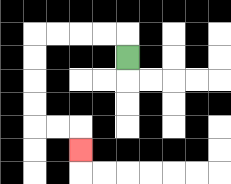{'start': '[5, 2]', 'end': '[3, 6]', 'path_directions': 'U,L,L,L,L,D,D,D,D,R,R,D', 'path_coordinates': '[[5, 2], [5, 1], [4, 1], [3, 1], [2, 1], [1, 1], [1, 2], [1, 3], [1, 4], [1, 5], [2, 5], [3, 5], [3, 6]]'}